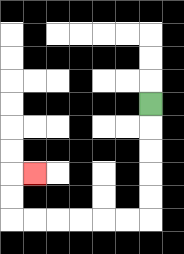{'start': '[6, 4]', 'end': '[1, 7]', 'path_directions': 'D,D,D,D,D,L,L,L,L,L,L,U,U,R', 'path_coordinates': '[[6, 4], [6, 5], [6, 6], [6, 7], [6, 8], [6, 9], [5, 9], [4, 9], [3, 9], [2, 9], [1, 9], [0, 9], [0, 8], [0, 7], [1, 7]]'}